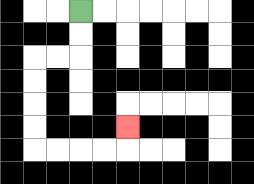{'start': '[3, 0]', 'end': '[5, 5]', 'path_directions': 'D,D,L,L,D,D,D,D,R,R,R,R,U', 'path_coordinates': '[[3, 0], [3, 1], [3, 2], [2, 2], [1, 2], [1, 3], [1, 4], [1, 5], [1, 6], [2, 6], [3, 6], [4, 6], [5, 6], [5, 5]]'}